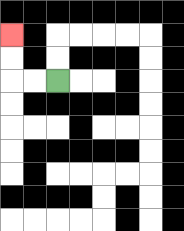{'start': '[2, 3]', 'end': '[0, 1]', 'path_directions': 'L,L,U,U', 'path_coordinates': '[[2, 3], [1, 3], [0, 3], [0, 2], [0, 1]]'}